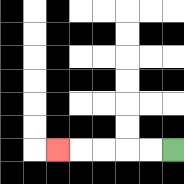{'start': '[7, 6]', 'end': '[2, 6]', 'path_directions': 'L,L,L,L,L', 'path_coordinates': '[[7, 6], [6, 6], [5, 6], [4, 6], [3, 6], [2, 6]]'}